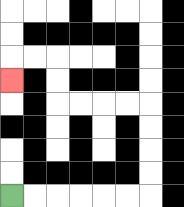{'start': '[0, 8]', 'end': '[0, 3]', 'path_directions': 'R,R,R,R,R,R,U,U,U,U,L,L,L,L,U,U,L,L,D', 'path_coordinates': '[[0, 8], [1, 8], [2, 8], [3, 8], [4, 8], [5, 8], [6, 8], [6, 7], [6, 6], [6, 5], [6, 4], [5, 4], [4, 4], [3, 4], [2, 4], [2, 3], [2, 2], [1, 2], [0, 2], [0, 3]]'}